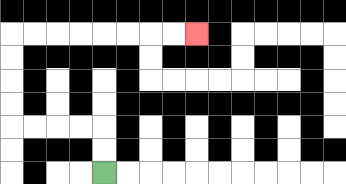{'start': '[4, 7]', 'end': '[8, 1]', 'path_directions': 'U,U,L,L,L,L,U,U,U,U,R,R,R,R,R,R,R,R', 'path_coordinates': '[[4, 7], [4, 6], [4, 5], [3, 5], [2, 5], [1, 5], [0, 5], [0, 4], [0, 3], [0, 2], [0, 1], [1, 1], [2, 1], [3, 1], [4, 1], [5, 1], [6, 1], [7, 1], [8, 1]]'}